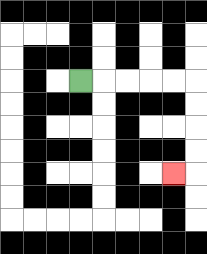{'start': '[3, 3]', 'end': '[7, 7]', 'path_directions': 'R,R,R,R,R,D,D,D,D,L', 'path_coordinates': '[[3, 3], [4, 3], [5, 3], [6, 3], [7, 3], [8, 3], [8, 4], [8, 5], [8, 6], [8, 7], [7, 7]]'}